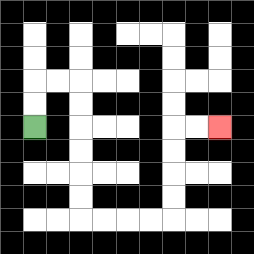{'start': '[1, 5]', 'end': '[9, 5]', 'path_directions': 'U,U,R,R,D,D,D,D,D,D,R,R,R,R,U,U,U,U,R,R', 'path_coordinates': '[[1, 5], [1, 4], [1, 3], [2, 3], [3, 3], [3, 4], [3, 5], [3, 6], [3, 7], [3, 8], [3, 9], [4, 9], [5, 9], [6, 9], [7, 9], [7, 8], [7, 7], [7, 6], [7, 5], [8, 5], [9, 5]]'}